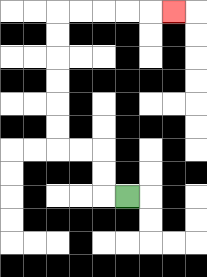{'start': '[5, 8]', 'end': '[7, 0]', 'path_directions': 'L,U,U,L,L,U,U,U,U,U,U,R,R,R,R,R', 'path_coordinates': '[[5, 8], [4, 8], [4, 7], [4, 6], [3, 6], [2, 6], [2, 5], [2, 4], [2, 3], [2, 2], [2, 1], [2, 0], [3, 0], [4, 0], [5, 0], [6, 0], [7, 0]]'}